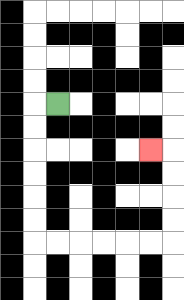{'start': '[2, 4]', 'end': '[6, 6]', 'path_directions': 'L,D,D,D,D,D,D,R,R,R,R,R,R,U,U,U,U,L', 'path_coordinates': '[[2, 4], [1, 4], [1, 5], [1, 6], [1, 7], [1, 8], [1, 9], [1, 10], [2, 10], [3, 10], [4, 10], [5, 10], [6, 10], [7, 10], [7, 9], [7, 8], [7, 7], [7, 6], [6, 6]]'}